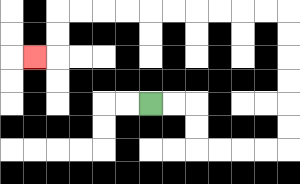{'start': '[6, 4]', 'end': '[1, 2]', 'path_directions': 'R,R,D,D,R,R,R,R,U,U,U,U,U,U,L,L,L,L,L,L,L,L,L,L,D,D,L', 'path_coordinates': '[[6, 4], [7, 4], [8, 4], [8, 5], [8, 6], [9, 6], [10, 6], [11, 6], [12, 6], [12, 5], [12, 4], [12, 3], [12, 2], [12, 1], [12, 0], [11, 0], [10, 0], [9, 0], [8, 0], [7, 0], [6, 0], [5, 0], [4, 0], [3, 0], [2, 0], [2, 1], [2, 2], [1, 2]]'}